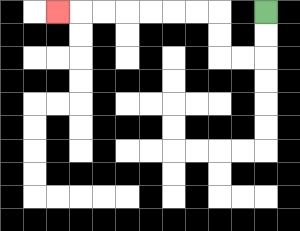{'start': '[11, 0]', 'end': '[2, 0]', 'path_directions': 'D,D,L,L,U,U,L,L,L,L,L,L,L', 'path_coordinates': '[[11, 0], [11, 1], [11, 2], [10, 2], [9, 2], [9, 1], [9, 0], [8, 0], [7, 0], [6, 0], [5, 0], [4, 0], [3, 0], [2, 0]]'}